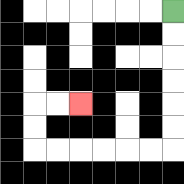{'start': '[7, 0]', 'end': '[3, 4]', 'path_directions': 'D,D,D,D,D,D,L,L,L,L,L,L,U,U,R,R', 'path_coordinates': '[[7, 0], [7, 1], [7, 2], [7, 3], [7, 4], [7, 5], [7, 6], [6, 6], [5, 6], [4, 6], [3, 6], [2, 6], [1, 6], [1, 5], [1, 4], [2, 4], [3, 4]]'}